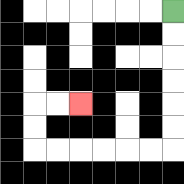{'start': '[7, 0]', 'end': '[3, 4]', 'path_directions': 'D,D,D,D,D,D,L,L,L,L,L,L,U,U,R,R', 'path_coordinates': '[[7, 0], [7, 1], [7, 2], [7, 3], [7, 4], [7, 5], [7, 6], [6, 6], [5, 6], [4, 6], [3, 6], [2, 6], [1, 6], [1, 5], [1, 4], [2, 4], [3, 4]]'}